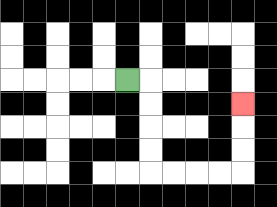{'start': '[5, 3]', 'end': '[10, 4]', 'path_directions': 'R,D,D,D,D,R,R,R,R,U,U,U', 'path_coordinates': '[[5, 3], [6, 3], [6, 4], [6, 5], [6, 6], [6, 7], [7, 7], [8, 7], [9, 7], [10, 7], [10, 6], [10, 5], [10, 4]]'}